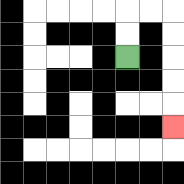{'start': '[5, 2]', 'end': '[7, 5]', 'path_directions': 'U,U,R,R,D,D,D,D,D', 'path_coordinates': '[[5, 2], [5, 1], [5, 0], [6, 0], [7, 0], [7, 1], [7, 2], [7, 3], [7, 4], [7, 5]]'}